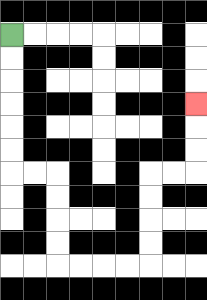{'start': '[0, 1]', 'end': '[8, 4]', 'path_directions': 'D,D,D,D,D,D,R,R,D,D,D,D,R,R,R,R,U,U,U,U,R,R,U,U,U', 'path_coordinates': '[[0, 1], [0, 2], [0, 3], [0, 4], [0, 5], [0, 6], [0, 7], [1, 7], [2, 7], [2, 8], [2, 9], [2, 10], [2, 11], [3, 11], [4, 11], [5, 11], [6, 11], [6, 10], [6, 9], [6, 8], [6, 7], [7, 7], [8, 7], [8, 6], [8, 5], [8, 4]]'}